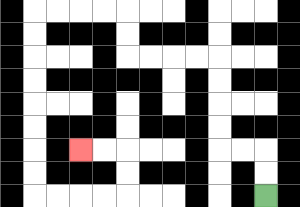{'start': '[11, 8]', 'end': '[3, 6]', 'path_directions': 'U,U,L,L,U,U,U,U,L,L,L,L,U,U,L,L,L,L,D,D,D,D,D,D,D,D,R,R,R,R,U,U,L,L', 'path_coordinates': '[[11, 8], [11, 7], [11, 6], [10, 6], [9, 6], [9, 5], [9, 4], [9, 3], [9, 2], [8, 2], [7, 2], [6, 2], [5, 2], [5, 1], [5, 0], [4, 0], [3, 0], [2, 0], [1, 0], [1, 1], [1, 2], [1, 3], [1, 4], [1, 5], [1, 6], [1, 7], [1, 8], [2, 8], [3, 8], [4, 8], [5, 8], [5, 7], [5, 6], [4, 6], [3, 6]]'}